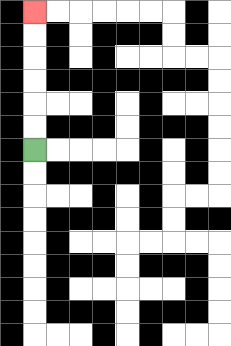{'start': '[1, 6]', 'end': '[1, 0]', 'path_directions': 'U,U,U,U,U,U', 'path_coordinates': '[[1, 6], [1, 5], [1, 4], [1, 3], [1, 2], [1, 1], [1, 0]]'}